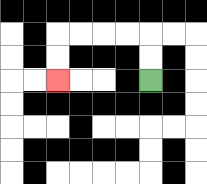{'start': '[6, 3]', 'end': '[2, 3]', 'path_directions': 'U,U,L,L,L,L,D,D', 'path_coordinates': '[[6, 3], [6, 2], [6, 1], [5, 1], [4, 1], [3, 1], [2, 1], [2, 2], [2, 3]]'}